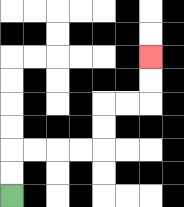{'start': '[0, 8]', 'end': '[6, 2]', 'path_directions': 'U,U,R,R,R,R,U,U,R,R,U,U', 'path_coordinates': '[[0, 8], [0, 7], [0, 6], [1, 6], [2, 6], [3, 6], [4, 6], [4, 5], [4, 4], [5, 4], [6, 4], [6, 3], [6, 2]]'}